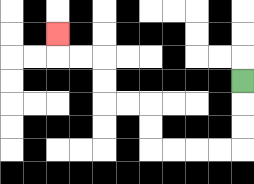{'start': '[10, 3]', 'end': '[2, 1]', 'path_directions': 'D,D,D,L,L,L,L,U,U,L,L,U,U,L,L,U', 'path_coordinates': '[[10, 3], [10, 4], [10, 5], [10, 6], [9, 6], [8, 6], [7, 6], [6, 6], [6, 5], [6, 4], [5, 4], [4, 4], [4, 3], [4, 2], [3, 2], [2, 2], [2, 1]]'}